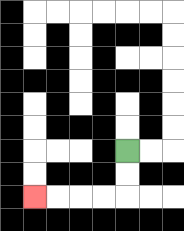{'start': '[5, 6]', 'end': '[1, 8]', 'path_directions': 'D,D,L,L,L,L', 'path_coordinates': '[[5, 6], [5, 7], [5, 8], [4, 8], [3, 8], [2, 8], [1, 8]]'}